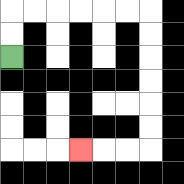{'start': '[0, 2]', 'end': '[3, 6]', 'path_directions': 'U,U,R,R,R,R,R,R,D,D,D,D,D,D,L,L,L', 'path_coordinates': '[[0, 2], [0, 1], [0, 0], [1, 0], [2, 0], [3, 0], [4, 0], [5, 0], [6, 0], [6, 1], [6, 2], [6, 3], [6, 4], [6, 5], [6, 6], [5, 6], [4, 6], [3, 6]]'}